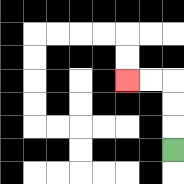{'start': '[7, 6]', 'end': '[5, 3]', 'path_directions': 'U,U,U,L,L', 'path_coordinates': '[[7, 6], [7, 5], [7, 4], [7, 3], [6, 3], [5, 3]]'}